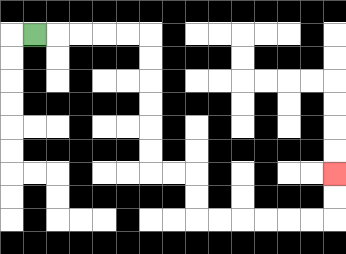{'start': '[1, 1]', 'end': '[14, 7]', 'path_directions': 'R,R,R,R,R,D,D,D,D,D,D,R,R,D,D,R,R,R,R,R,R,U,U', 'path_coordinates': '[[1, 1], [2, 1], [3, 1], [4, 1], [5, 1], [6, 1], [6, 2], [6, 3], [6, 4], [6, 5], [6, 6], [6, 7], [7, 7], [8, 7], [8, 8], [8, 9], [9, 9], [10, 9], [11, 9], [12, 9], [13, 9], [14, 9], [14, 8], [14, 7]]'}